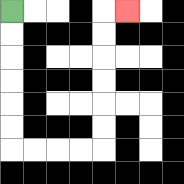{'start': '[0, 0]', 'end': '[5, 0]', 'path_directions': 'D,D,D,D,D,D,R,R,R,R,U,U,U,U,U,U,R', 'path_coordinates': '[[0, 0], [0, 1], [0, 2], [0, 3], [0, 4], [0, 5], [0, 6], [1, 6], [2, 6], [3, 6], [4, 6], [4, 5], [4, 4], [4, 3], [4, 2], [4, 1], [4, 0], [5, 0]]'}